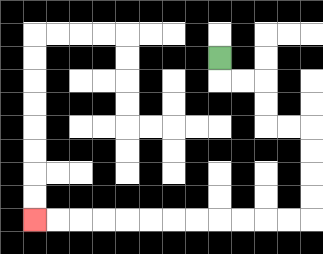{'start': '[9, 2]', 'end': '[1, 9]', 'path_directions': 'D,R,R,D,D,R,R,D,D,D,D,L,L,L,L,L,L,L,L,L,L,L,L', 'path_coordinates': '[[9, 2], [9, 3], [10, 3], [11, 3], [11, 4], [11, 5], [12, 5], [13, 5], [13, 6], [13, 7], [13, 8], [13, 9], [12, 9], [11, 9], [10, 9], [9, 9], [8, 9], [7, 9], [6, 9], [5, 9], [4, 9], [3, 9], [2, 9], [1, 9]]'}